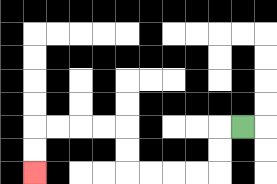{'start': '[10, 5]', 'end': '[1, 7]', 'path_directions': 'L,D,D,L,L,L,L,U,U,L,L,L,L,D,D', 'path_coordinates': '[[10, 5], [9, 5], [9, 6], [9, 7], [8, 7], [7, 7], [6, 7], [5, 7], [5, 6], [5, 5], [4, 5], [3, 5], [2, 5], [1, 5], [1, 6], [1, 7]]'}